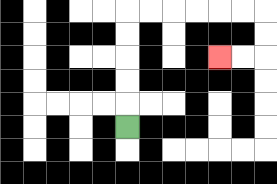{'start': '[5, 5]', 'end': '[9, 2]', 'path_directions': 'U,U,U,U,U,R,R,R,R,R,R,D,D,L,L', 'path_coordinates': '[[5, 5], [5, 4], [5, 3], [5, 2], [5, 1], [5, 0], [6, 0], [7, 0], [8, 0], [9, 0], [10, 0], [11, 0], [11, 1], [11, 2], [10, 2], [9, 2]]'}